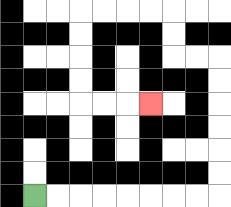{'start': '[1, 8]', 'end': '[6, 4]', 'path_directions': 'R,R,R,R,R,R,R,R,U,U,U,U,U,U,L,L,U,U,L,L,L,L,D,D,D,D,R,R,R', 'path_coordinates': '[[1, 8], [2, 8], [3, 8], [4, 8], [5, 8], [6, 8], [7, 8], [8, 8], [9, 8], [9, 7], [9, 6], [9, 5], [9, 4], [9, 3], [9, 2], [8, 2], [7, 2], [7, 1], [7, 0], [6, 0], [5, 0], [4, 0], [3, 0], [3, 1], [3, 2], [3, 3], [3, 4], [4, 4], [5, 4], [6, 4]]'}